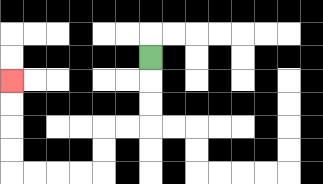{'start': '[6, 2]', 'end': '[0, 3]', 'path_directions': 'D,D,D,L,L,D,D,L,L,L,L,U,U,U,U', 'path_coordinates': '[[6, 2], [6, 3], [6, 4], [6, 5], [5, 5], [4, 5], [4, 6], [4, 7], [3, 7], [2, 7], [1, 7], [0, 7], [0, 6], [0, 5], [0, 4], [0, 3]]'}